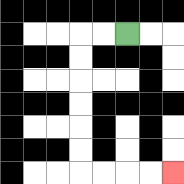{'start': '[5, 1]', 'end': '[7, 7]', 'path_directions': 'L,L,D,D,D,D,D,D,R,R,R,R', 'path_coordinates': '[[5, 1], [4, 1], [3, 1], [3, 2], [3, 3], [3, 4], [3, 5], [3, 6], [3, 7], [4, 7], [5, 7], [6, 7], [7, 7]]'}